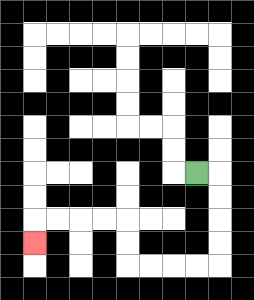{'start': '[8, 7]', 'end': '[1, 10]', 'path_directions': 'R,D,D,D,D,L,L,L,L,U,U,L,L,L,L,D', 'path_coordinates': '[[8, 7], [9, 7], [9, 8], [9, 9], [9, 10], [9, 11], [8, 11], [7, 11], [6, 11], [5, 11], [5, 10], [5, 9], [4, 9], [3, 9], [2, 9], [1, 9], [1, 10]]'}